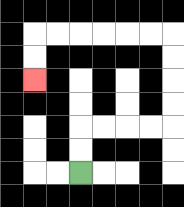{'start': '[3, 7]', 'end': '[1, 3]', 'path_directions': 'U,U,R,R,R,R,U,U,U,U,L,L,L,L,L,L,D,D', 'path_coordinates': '[[3, 7], [3, 6], [3, 5], [4, 5], [5, 5], [6, 5], [7, 5], [7, 4], [7, 3], [7, 2], [7, 1], [6, 1], [5, 1], [4, 1], [3, 1], [2, 1], [1, 1], [1, 2], [1, 3]]'}